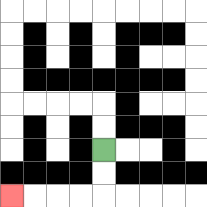{'start': '[4, 6]', 'end': '[0, 8]', 'path_directions': 'D,D,L,L,L,L', 'path_coordinates': '[[4, 6], [4, 7], [4, 8], [3, 8], [2, 8], [1, 8], [0, 8]]'}